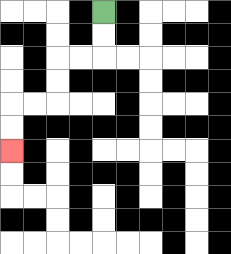{'start': '[4, 0]', 'end': '[0, 6]', 'path_directions': 'D,D,L,L,D,D,L,L,D,D', 'path_coordinates': '[[4, 0], [4, 1], [4, 2], [3, 2], [2, 2], [2, 3], [2, 4], [1, 4], [0, 4], [0, 5], [0, 6]]'}